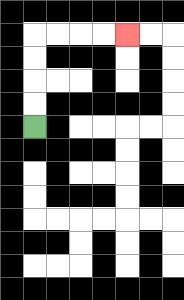{'start': '[1, 5]', 'end': '[5, 1]', 'path_directions': 'U,U,U,U,R,R,R,R', 'path_coordinates': '[[1, 5], [1, 4], [1, 3], [1, 2], [1, 1], [2, 1], [3, 1], [4, 1], [5, 1]]'}